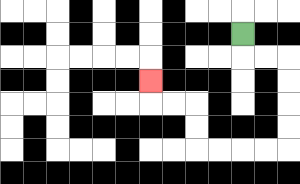{'start': '[10, 1]', 'end': '[6, 3]', 'path_directions': 'D,R,R,D,D,D,D,L,L,L,L,U,U,L,L,U', 'path_coordinates': '[[10, 1], [10, 2], [11, 2], [12, 2], [12, 3], [12, 4], [12, 5], [12, 6], [11, 6], [10, 6], [9, 6], [8, 6], [8, 5], [8, 4], [7, 4], [6, 4], [6, 3]]'}